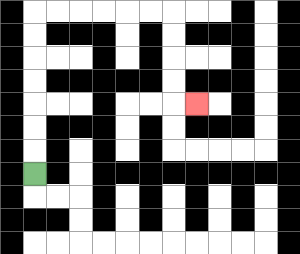{'start': '[1, 7]', 'end': '[8, 4]', 'path_directions': 'U,U,U,U,U,U,U,R,R,R,R,R,R,D,D,D,D,R', 'path_coordinates': '[[1, 7], [1, 6], [1, 5], [1, 4], [1, 3], [1, 2], [1, 1], [1, 0], [2, 0], [3, 0], [4, 0], [5, 0], [6, 0], [7, 0], [7, 1], [7, 2], [7, 3], [7, 4], [8, 4]]'}